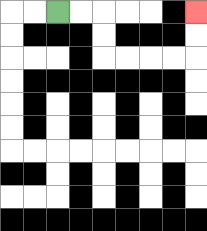{'start': '[2, 0]', 'end': '[8, 0]', 'path_directions': 'R,R,D,D,R,R,R,R,U,U', 'path_coordinates': '[[2, 0], [3, 0], [4, 0], [4, 1], [4, 2], [5, 2], [6, 2], [7, 2], [8, 2], [8, 1], [8, 0]]'}